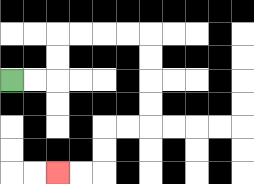{'start': '[0, 3]', 'end': '[2, 7]', 'path_directions': 'R,R,U,U,R,R,R,R,D,D,D,D,L,L,D,D,L,L', 'path_coordinates': '[[0, 3], [1, 3], [2, 3], [2, 2], [2, 1], [3, 1], [4, 1], [5, 1], [6, 1], [6, 2], [6, 3], [6, 4], [6, 5], [5, 5], [4, 5], [4, 6], [4, 7], [3, 7], [2, 7]]'}